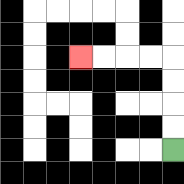{'start': '[7, 6]', 'end': '[3, 2]', 'path_directions': 'U,U,U,U,L,L,L,L', 'path_coordinates': '[[7, 6], [7, 5], [7, 4], [7, 3], [7, 2], [6, 2], [5, 2], [4, 2], [3, 2]]'}